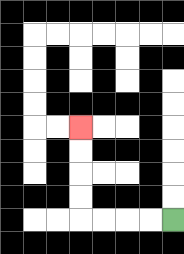{'start': '[7, 9]', 'end': '[3, 5]', 'path_directions': 'L,L,L,L,U,U,U,U', 'path_coordinates': '[[7, 9], [6, 9], [5, 9], [4, 9], [3, 9], [3, 8], [3, 7], [3, 6], [3, 5]]'}